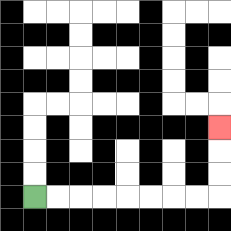{'start': '[1, 8]', 'end': '[9, 5]', 'path_directions': 'R,R,R,R,R,R,R,R,U,U,U', 'path_coordinates': '[[1, 8], [2, 8], [3, 8], [4, 8], [5, 8], [6, 8], [7, 8], [8, 8], [9, 8], [9, 7], [9, 6], [9, 5]]'}